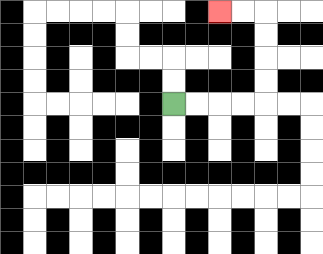{'start': '[7, 4]', 'end': '[9, 0]', 'path_directions': 'R,R,R,R,U,U,U,U,L,L', 'path_coordinates': '[[7, 4], [8, 4], [9, 4], [10, 4], [11, 4], [11, 3], [11, 2], [11, 1], [11, 0], [10, 0], [9, 0]]'}